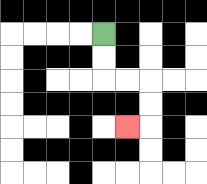{'start': '[4, 1]', 'end': '[5, 5]', 'path_directions': 'D,D,R,R,D,D,L', 'path_coordinates': '[[4, 1], [4, 2], [4, 3], [5, 3], [6, 3], [6, 4], [6, 5], [5, 5]]'}